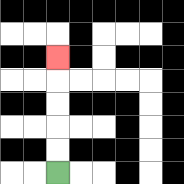{'start': '[2, 7]', 'end': '[2, 2]', 'path_directions': 'U,U,U,U,U', 'path_coordinates': '[[2, 7], [2, 6], [2, 5], [2, 4], [2, 3], [2, 2]]'}